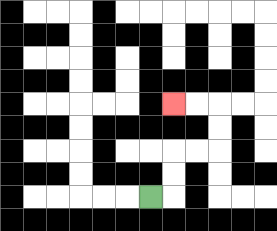{'start': '[6, 8]', 'end': '[7, 4]', 'path_directions': 'R,U,U,R,R,U,U,L,L', 'path_coordinates': '[[6, 8], [7, 8], [7, 7], [7, 6], [8, 6], [9, 6], [9, 5], [9, 4], [8, 4], [7, 4]]'}